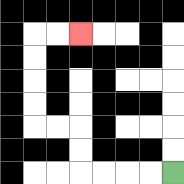{'start': '[7, 7]', 'end': '[3, 1]', 'path_directions': 'L,L,L,L,U,U,L,L,U,U,U,U,R,R', 'path_coordinates': '[[7, 7], [6, 7], [5, 7], [4, 7], [3, 7], [3, 6], [3, 5], [2, 5], [1, 5], [1, 4], [1, 3], [1, 2], [1, 1], [2, 1], [3, 1]]'}